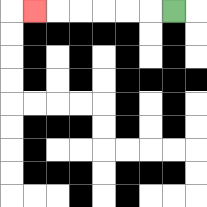{'start': '[7, 0]', 'end': '[1, 0]', 'path_directions': 'L,L,L,L,L,L', 'path_coordinates': '[[7, 0], [6, 0], [5, 0], [4, 0], [3, 0], [2, 0], [1, 0]]'}